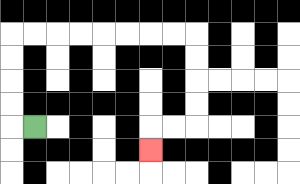{'start': '[1, 5]', 'end': '[6, 6]', 'path_directions': 'L,U,U,U,U,R,R,R,R,R,R,R,R,D,D,D,D,L,L,D', 'path_coordinates': '[[1, 5], [0, 5], [0, 4], [0, 3], [0, 2], [0, 1], [1, 1], [2, 1], [3, 1], [4, 1], [5, 1], [6, 1], [7, 1], [8, 1], [8, 2], [8, 3], [8, 4], [8, 5], [7, 5], [6, 5], [6, 6]]'}